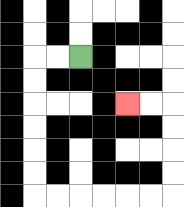{'start': '[3, 2]', 'end': '[5, 4]', 'path_directions': 'L,L,D,D,D,D,D,D,R,R,R,R,R,R,U,U,U,U,L,L', 'path_coordinates': '[[3, 2], [2, 2], [1, 2], [1, 3], [1, 4], [1, 5], [1, 6], [1, 7], [1, 8], [2, 8], [3, 8], [4, 8], [5, 8], [6, 8], [7, 8], [7, 7], [7, 6], [7, 5], [7, 4], [6, 4], [5, 4]]'}